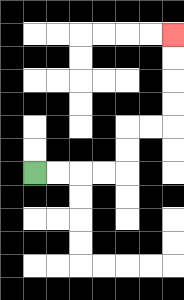{'start': '[1, 7]', 'end': '[7, 1]', 'path_directions': 'R,R,R,R,U,U,R,R,U,U,U,U', 'path_coordinates': '[[1, 7], [2, 7], [3, 7], [4, 7], [5, 7], [5, 6], [5, 5], [6, 5], [7, 5], [7, 4], [7, 3], [7, 2], [7, 1]]'}